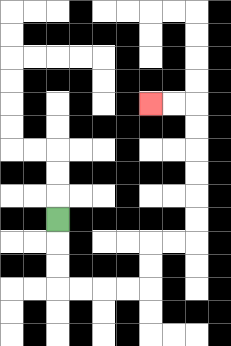{'start': '[2, 9]', 'end': '[6, 4]', 'path_directions': 'D,D,D,R,R,R,R,U,U,R,R,U,U,U,U,U,U,L,L', 'path_coordinates': '[[2, 9], [2, 10], [2, 11], [2, 12], [3, 12], [4, 12], [5, 12], [6, 12], [6, 11], [6, 10], [7, 10], [8, 10], [8, 9], [8, 8], [8, 7], [8, 6], [8, 5], [8, 4], [7, 4], [6, 4]]'}